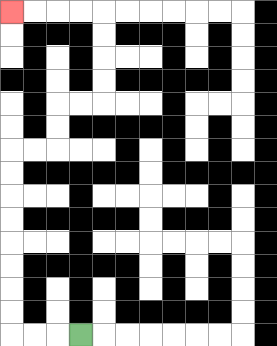{'start': '[3, 14]', 'end': '[0, 0]', 'path_directions': 'L,L,L,U,U,U,U,U,U,U,U,R,R,U,U,R,R,U,U,U,U,L,L,L,L', 'path_coordinates': '[[3, 14], [2, 14], [1, 14], [0, 14], [0, 13], [0, 12], [0, 11], [0, 10], [0, 9], [0, 8], [0, 7], [0, 6], [1, 6], [2, 6], [2, 5], [2, 4], [3, 4], [4, 4], [4, 3], [4, 2], [4, 1], [4, 0], [3, 0], [2, 0], [1, 0], [0, 0]]'}